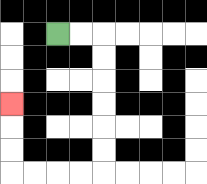{'start': '[2, 1]', 'end': '[0, 4]', 'path_directions': 'R,R,D,D,D,D,D,D,L,L,L,L,U,U,U', 'path_coordinates': '[[2, 1], [3, 1], [4, 1], [4, 2], [4, 3], [4, 4], [4, 5], [4, 6], [4, 7], [3, 7], [2, 7], [1, 7], [0, 7], [0, 6], [0, 5], [0, 4]]'}